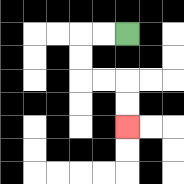{'start': '[5, 1]', 'end': '[5, 5]', 'path_directions': 'L,L,D,D,R,R,D,D', 'path_coordinates': '[[5, 1], [4, 1], [3, 1], [3, 2], [3, 3], [4, 3], [5, 3], [5, 4], [5, 5]]'}